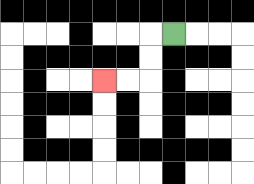{'start': '[7, 1]', 'end': '[4, 3]', 'path_directions': 'L,D,D,L,L', 'path_coordinates': '[[7, 1], [6, 1], [6, 2], [6, 3], [5, 3], [4, 3]]'}